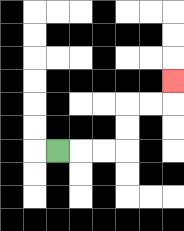{'start': '[2, 6]', 'end': '[7, 3]', 'path_directions': 'R,R,R,U,U,R,R,U', 'path_coordinates': '[[2, 6], [3, 6], [4, 6], [5, 6], [5, 5], [5, 4], [6, 4], [7, 4], [7, 3]]'}